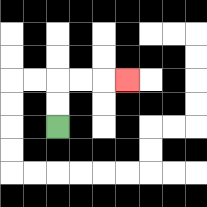{'start': '[2, 5]', 'end': '[5, 3]', 'path_directions': 'U,U,R,R,R', 'path_coordinates': '[[2, 5], [2, 4], [2, 3], [3, 3], [4, 3], [5, 3]]'}